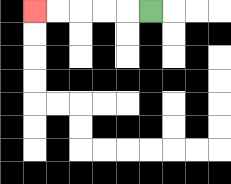{'start': '[6, 0]', 'end': '[1, 0]', 'path_directions': 'L,L,L,L,L', 'path_coordinates': '[[6, 0], [5, 0], [4, 0], [3, 0], [2, 0], [1, 0]]'}